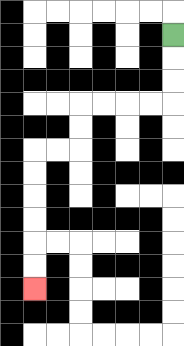{'start': '[7, 1]', 'end': '[1, 12]', 'path_directions': 'D,D,D,L,L,L,L,D,D,L,L,D,D,D,D,D,D', 'path_coordinates': '[[7, 1], [7, 2], [7, 3], [7, 4], [6, 4], [5, 4], [4, 4], [3, 4], [3, 5], [3, 6], [2, 6], [1, 6], [1, 7], [1, 8], [1, 9], [1, 10], [1, 11], [1, 12]]'}